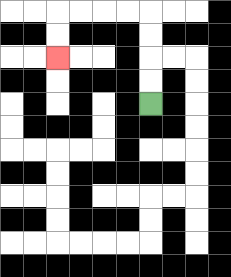{'start': '[6, 4]', 'end': '[2, 2]', 'path_directions': 'U,U,U,U,L,L,L,L,D,D', 'path_coordinates': '[[6, 4], [6, 3], [6, 2], [6, 1], [6, 0], [5, 0], [4, 0], [3, 0], [2, 0], [2, 1], [2, 2]]'}